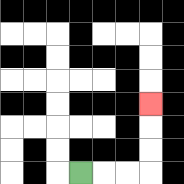{'start': '[3, 7]', 'end': '[6, 4]', 'path_directions': 'R,R,R,U,U,U', 'path_coordinates': '[[3, 7], [4, 7], [5, 7], [6, 7], [6, 6], [6, 5], [6, 4]]'}